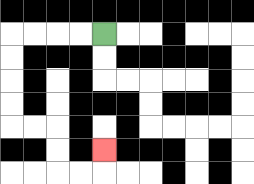{'start': '[4, 1]', 'end': '[4, 6]', 'path_directions': 'L,L,L,L,D,D,D,D,R,R,D,D,R,R,U', 'path_coordinates': '[[4, 1], [3, 1], [2, 1], [1, 1], [0, 1], [0, 2], [0, 3], [0, 4], [0, 5], [1, 5], [2, 5], [2, 6], [2, 7], [3, 7], [4, 7], [4, 6]]'}